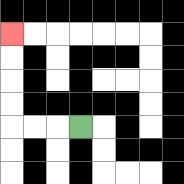{'start': '[3, 5]', 'end': '[0, 1]', 'path_directions': 'L,L,L,U,U,U,U', 'path_coordinates': '[[3, 5], [2, 5], [1, 5], [0, 5], [0, 4], [0, 3], [0, 2], [0, 1]]'}